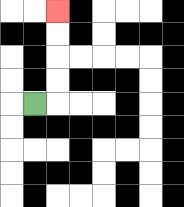{'start': '[1, 4]', 'end': '[2, 0]', 'path_directions': 'R,U,U,U,U', 'path_coordinates': '[[1, 4], [2, 4], [2, 3], [2, 2], [2, 1], [2, 0]]'}